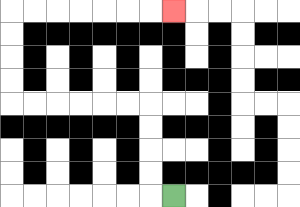{'start': '[7, 8]', 'end': '[7, 0]', 'path_directions': 'L,U,U,U,U,L,L,L,L,L,L,U,U,U,U,R,R,R,R,R,R,R', 'path_coordinates': '[[7, 8], [6, 8], [6, 7], [6, 6], [6, 5], [6, 4], [5, 4], [4, 4], [3, 4], [2, 4], [1, 4], [0, 4], [0, 3], [0, 2], [0, 1], [0, 0], [1, 0], [2, 0], [3, 0], [4, 0], [5, 0], [6, 0], [7, 0]]'}